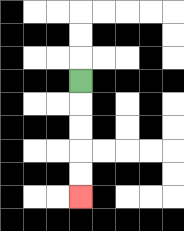{'start': '[3, 3]', 'end': '[3, 8]', 'path_directions': 'D,D,D,D,D', 'path_coordinates': '[[3, 3], [3, 4], [3, 5], [3, 6], [3, 7], [3, 8]]'}